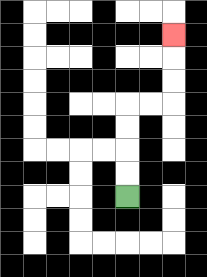{'start': '[5, 8]', 'end': '[7, 1]', 'path_directions': 'U,U,U,U,R,R,U,U,U', 'path_coordinates': '[[5, 8], [5, 7], [5, 6], [5, 5], [5, 4], [6, 4], [7, 4], [7, 3], [7, 2], [7, 1]]'}